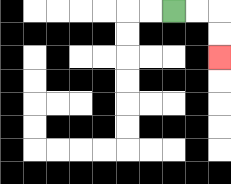{'start': '[7, 0]', 'end': '[9, 2]', 'path_directions': 'R,R,D,D', 'path_coordinates': '[[7, 0], [8, 0], [9, 0], [9, 1], [9, 2]]'}